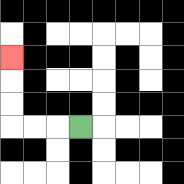{'start': '[3, 5]', 'end': '[0, 2]', 'path_directions': 'L,L,L,U,U,U', 'path_coordinates': '[[3, 5], [2, 5], [1, 5], [0, 5], [0, 4], [0, 3], [0, 2]]'}